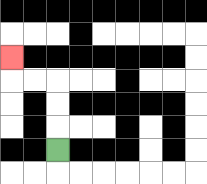{'start': '[2, 6]', 'end': '[0, 2]', 'path_directions': 'U,U,U,L,L,U', 'path_coordinates': '[[2, 6], [2, 5], [2, 4], [2, 3], [1, 3], [0, 3], [0, 2]]'}